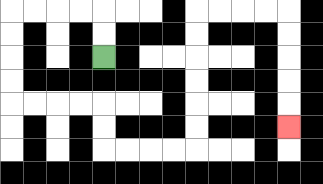{'start': '[4, 2]', 'end': '[12, 5]', 'path_directions': 'U,U,L,L,L,L,D,D,D,D,R,R,R,R,D,D,R,R,R,R,U,U,U,U,U,U,R,R,R,R,D,D,D,D,D', 'path_coordinates': '[[4, 2], [4, 1], [4, 0], [3, 0], [2, 0], [1, 0], [0, 0], [0, 1], [0, 2], [0, 3], [0, 4], [1, 4], [2, 4], [3, 4], [4, 4], [4, 5], [4, 6], [5, 6], [6, 6], [7, 6], [8, 6], [8, 5], [8, 4], [8, 3], [8, 2], [8, 1], [8, 0], [9, 0], [10, 0], [11, 0], [12, 0], [12, 1], [12, 2], [12, 3], [12, 4], [12, 5]]'}